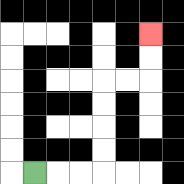{'start': '[1, 7]', 'end': '[6, 1]', 'path_directions': 'R,R,R,U,U,U,U,R,R,U,U', 'path_coordinates': '[[1, 7], [2, 7], [3, 7], [4, 7], [4, 6], [4, 5], [4, 4], [4, 3], [5, 3], [6, 3], [6, 2], [6, 1]]'}